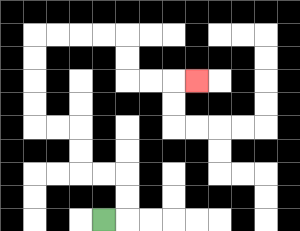{'start': '[4, 9]', 'end': '[8, 3]', 'path_directions': 'R,U,U,L,L,U,U,L,L,U,U,U,U,R,R,R,R,D,D,R,R,R', 'path_coordinates': '[[4, 9], [5, 9], [5, 8], [5, 7], [4, 7], [3, 7], [3, 6], [3, 5], [2, 5], [1, 5], [1, 4], [1, 3], [1, 2], [1, 1], [2, 1], [3, 1], [4, 1], [5, 1], [5, 2], [5, 3], [6, 3], [7, 3], [8, 3]]'}